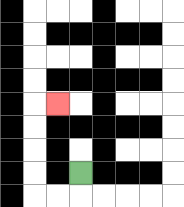{'start': '[3, 7]', 'end': '[2, 4]', 'path_directions': 'D,L,L,U,U,U,U,R', 'path_coordinates': '[[3, 7], [3, 8], [2, 8], [1, 8], [1, 7], [1, 6], [1, 5], [1, 4], [2, 4]]'}